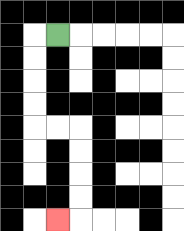{'start': '[2, 1]', 'end': '[2, 9]', 'path_directions': 'L,D,D,D,D,R,R,D,D,D,D,L', 'path_coordinates': '[[2, 1], [1, 1], [1, 2], [1, 3], [1, 4], [1, 5], [2, 5], [3, 5], [3, 6], [3, 7], [3, 8], [3, 9], [2, 9]]'}